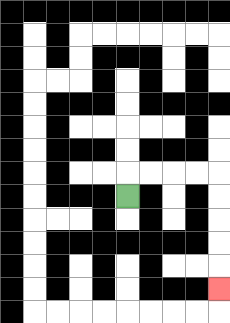{'start': '[5, 8]', 'end': '[9, 12]', 'path_directions': 'U,R,R,R,R,D,D,D,D,D', 'path_coordinates': '[[5, 8], [5, 7], [6, 7], [7, 7], [8, 7], [9, 7], [9, 8], [9, 9], [9, 10], [9, 11], [9, 12]]'}